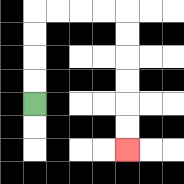{'start': '[1, 4]', 'end': '[5, 6]', 'path_directions': 'U,U,U,U,R,R,R,R,D,D,D,D,D,D', 'path_coordinates': '[[1, 4], [1, 3], [1, 2], [1, 1], [1, 0], [2, 0], [3, 0], [4, 0], [5, 0], [5, 1], [5, 2], [5, 3], [5, 4], [5, 5], [5, 6]]'}